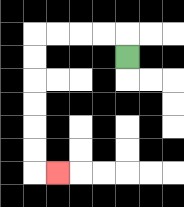{'start': '[5, 2]', 'end': '[2, 7]', 'path_directions': 'U,L,L,L,L,D,D,D,D,D,D,R', 'path_coordinates': '[[5, 2], [5, 1], [4, 1], [3, 1], [2, 1], [1, 1], [1, 2], [1, 3], [1, 4], [1, 5], [1, 6], [1, 7], [2, 7]]'}